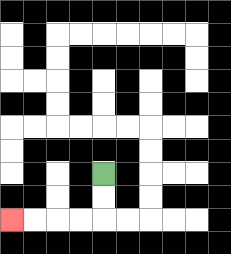{'start': '[4, 7]', 'end': '[0, 9]', 'path_directions': 'D,D,L,L,L,L', 'path_coordinates': '[[4, 7], [4, 8], [4, 9], [3, 9], [2, 9], [1, 9], [0, 9]]'}